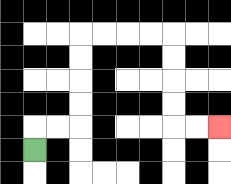{'start': '[1, 6]', 'end': '[9, 5]', 'path_directions': 'U,R,R,U,U,U,U,R,R,R,R,D,D,D,D,R,R', 'path_coordinates': '[[1, 6], [1, 5], [2, 5], [3, 5], [3, 4], [3, 3], [3, 2], [3, 1], [4, 1], [5, 1], [6, 1], [7, 1], [7, 2], [7, 3], [7, 4], [7, 5], [8, 5], [9, 5]]'}